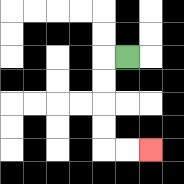{'start': '[5, 2]', 'end': '[6, 6]', 'path_directions': 'L,D,D,D,D,R,R', 'path_coordinates': '[[5, 2], [4, 2], [4, 3], [4, 4], [4, 5], [4, 6], [5, 6], [6, 6]]'}